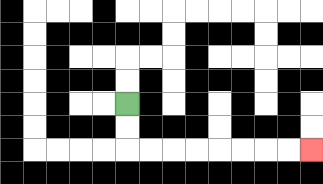{'start': '[5, 4]', 'end': '[13, 6]', 'path_directions': 'D,D,R,R,R,R,R,R,R,R', 'path_coordinates': '[[5, 4], [5, 5], [5, 6], [6, 6], [7, 6], [8, 6], [9, 6], [10, 6], [11, 6], [12, 6], [13, 6]]'}